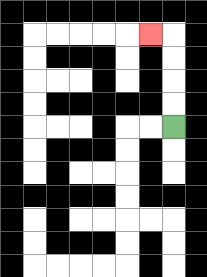{'start': '[7, 5]', 'end': '[6, 1]', 'path_directions': 'U,U,U,U,L', 'path_coordinates': '[[7, 5], [7, 4], [7, 3], [7, 2], [7, 1], [6, 1]]'}